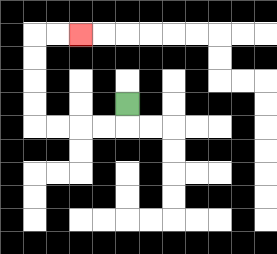{'start': '[5, 4]', 'end': '[3, 1]', 'path_directions': 'D,L,L,L,L,U,U,U,U,R,R', 'path_coordinates': '[[5, 4], [5, 5], [4, 5], [3, 5], [2, 5], [1, 5], [1, 4], [1, 3], [1, 2], [1, 1], [2, 1], [3, 1]]'}